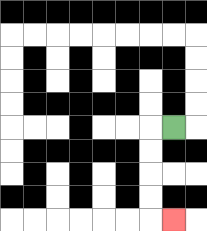{'start': '[7, 5]', 'end': '[7, 9]', 'path_directions': 'L,D,D,D,D,R', 'path_coordinates': '[[7, 5], [6, 5], [6, 6], [6, 7], [6, 8], [6, 9], [7, 9]]'}